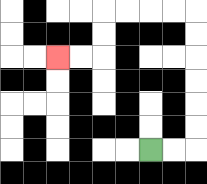{'start': '[6, 6]', 'end': '[2, 2]', 'path_directions': 'R,R,U,U,U,U,U,U,L,L,L,L,D,D,L,L', 'path_coordinates': '[[6, 6], [7, 6], [8, 6], [8, 5], [8, 4], [8, 3], [8, 2], [8, 1], [8, 0], [7, 0], [6, 0], [5, 0], [4, 0], [4, 1], [4, 2], [3, 2], [2, 2]]'}